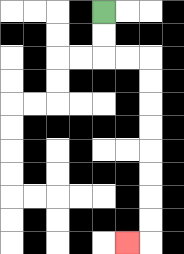{'start': '[4, 0]', 'end': '[5, 10]', 'path_directions': 'D,D,R,R,D,D,D,D,D,D,D,D,L', 'path_coordinates': '[[4, 0], [4, 1], [4, 2], [5, 2], [6, 2], [6, 3], [6, 4], [6, 5], [6, 6], [6, 7], [6, 8], [6, 9], [6, 10], [5, 10]]'}